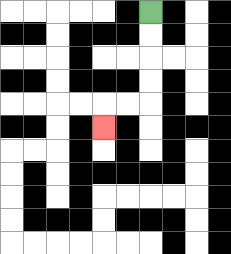{'start': '[6, 0]', 'end': '[4, 5]', 'path_directions': 'D,D,D,D,L,L,D', 'path_coordinates': '[[6, 0], [6, 1], [6, 2], [6, 3], [6, 4], [5, 4], [4, 4], [4, 5]]'}